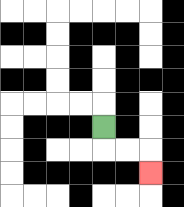{'start': '[4, 5]', 'end': '[6, 7]', 'path_directions': 'D,R,R,D', 'path_coordinates': '[[4, 5], [4, 6], [5, 6], [6, 6], [6, 7]]'}